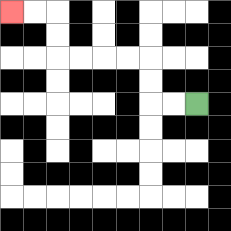{'start': '[8, 4]', 'end': '[0, 0]', 'path_directions': 'L,L,U,U,L,L,L,L,U,U,L,L', 'path_coordinates': '[[8, 4], [7, 4], [6, 4], [6, 3], [6, 2], [5, 2], [4, 2], [3, 2], [2, 2], [2, 1], [2, 0], [1, 0], [0, 0]]'}